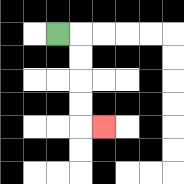{'start': '[2, 1]', 'end': '[4, 5]', 'path_directions': 'R,D,D,D,D,R', 'path_coordinates': '[[2, 1], [3, 1], [3, 2], [3, 3], [3, 4], [3, 5], [4, 5]]'}